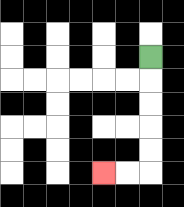{'start': '[6, 2]', 'end': '[4, 7]', 'path_directions': 'D,D,D,D,D,L,L', 'path_coordinates': '[[6, 2], [6, 3], [6, 4], [6, 5], [6, 6], [6, 7], [5, 7], [4, 7]]'}